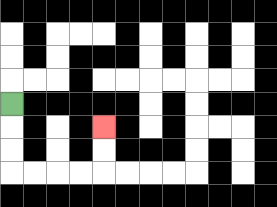{'start': '[0, 4]', 'end': '[4, 5]', 'path_directions': 'D,D,D,R,R,R,R,U,U', 'path_coordinates': '[[0, 4], [0, 5], [0, 6], [0, 7], [1, 7], [2, 7], [3, 7], [4, 7], [4, 6], [4, 5]]'}